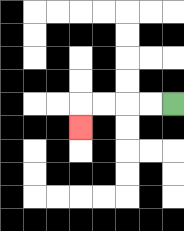{'start': '[7, 4]', 'end': '[3, 5]', 'path_directions': 'L,L,L,L,D', 'path_coordinates': '[[7, 4], [6, 4], [5, 4], [4, 4], [3, 4], [3, 5]]'}